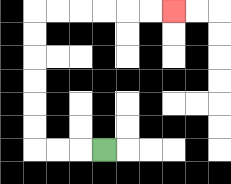{'start': '[4, 6]', 'end': '[7, 0]', 'path_directions': 'L,L,L,U,U,U,U,U,U,R,R,R,R,R,R', 'path_coordinates': '[[4, 6], [3, 6], [2, 6], [1, 6], [1, 5], [1, 4], [1, 3], [1, 2], [1, 1], [1, 0], [2, 0], [3, 0], [4, 0], [5, 0], [6, 0], [7, 0]]'}